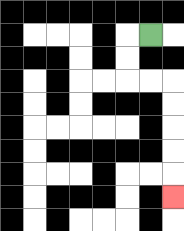{'start': '[6, 1]', 'end': '[7, 8]', 'path_directions': 'L,D,D,R,R,D,D,D,D,D', 'path_coordinates': '[[6, 1], [5, 1], [5, 2], [5, 3], [6, 3], [7, 3], [7, 4], [7, 5], [7, 6], [7, 7], [7, 8]]'}